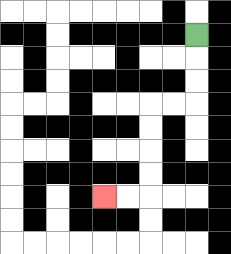{'start': '[8, 1]', 'end': '[4, 8]', 'path_directions': 'D,D,D,L,L,D,D,D,D,L,L', 'path_coordinates': '[[8, 1], [8, 2], [8, 3], [8, 4], [7, 4], [6, 4], [6, 5], [6, 6], [6, 7], [6, 8], [5, 8], [4, 8]]'}